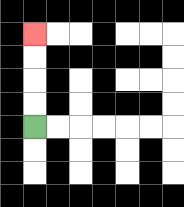{'start': '[1, 5]', 'end': '[1, 1]', 'path_directions': 'U,U,U,U', 'path_coordinates': '[[1, 5], [1, 4], [1, 3], [1, 2], [1, 1]]'}